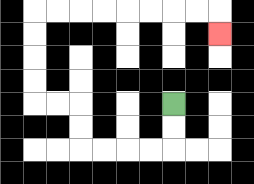{'start': '[7, 4]', 'end': '[9, 1]', 'path_directions': 'D,D,L,L,L,L,U,U,L,L,U,U,U,U,R,R,R,R,R,R,R,R,D', 'path_coordinates': '[[7, 4], [7, 5], [7, 6], [6, 6], [5, 6], [4, 6], [3, 6], [3, 5], [3, 4], [2, 4], [1, 4], [1, 3], [1, 2], [1, 1], [1, 0], [2, 0], [3, 0], [4, 0], [5, 0], [6, 0], [7, 0], [8, 0], [9, 0], [9, 1]]'}